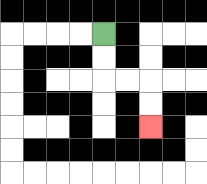{'start': '[4, 1]', 'end': '[6, 5]', 'path_directions': 'D,D,R,R,D,D', 'path_coordinates': '[[4, 1], [4, 2], [4, 3], [5, 3], [6, 3], [6, 4], [6, 5]]'}